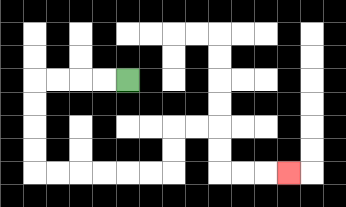{'start': '[5, 3]', 'end': '[12, 7]', 'path_directions': 'L,L,L,L,D,D,D,D,R,R,R,R,R,R,U,U,R,R,D,D,R,R,R', 'path_coordinates': '[[5, 3], [4, 3], [3, 3], [2, 3], [1, 3], [1, 4], [1, 5], [1, 6], [1, 7], [2, 7], [3, 7], [4, 7], [5, 7], [6, 7], [7, 7], [7, 6], [7, 5], [8, 5], [9, 5], [9, 6], [9, 7], [10, 7], [11, 7], [12, 7]]'}